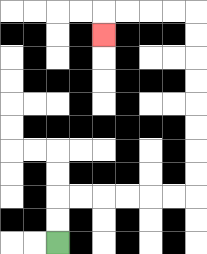{'start': '[2, 10]', 'end': '[4, 1]', 'path_directions': 'U,U,R,R,R,R,R,R,U,U,U,U,U,U,U,U,L,L,L,L,D', 'path_coordinates': '[[2, 10], [2, 9], [2, 8], [3, 8], [4, 8], [5, 8], [6, 8], [7, 8], [8, 8], [8, 7], [8, 6], [8, 5], [8, 4], [8, 3], [8, 2], [8, 1], [8, 0], [7, 0], [6, 0], [5, 0], [4, 0], [4, 1]]'}